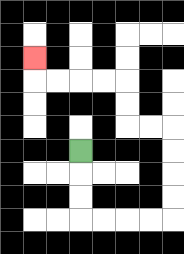{'start': '[3, 6]', 'end': '[1, 2]', 'path_directions': 'D,D,D,R,R,R,R,U,U,U,U,L,L,U,U,L,L,L,L,U', 'path_coordinates': '[[3, 6], [3, 7], [3, 8], [3, 9], [4, 9], [5, 9], [6, 9], [7, 9], [7, 8], [7, 7], [7, 6], [7, 5], [6, 5], [5, 5], [5, 4], [5, 3], [4, 3], [3, 3], [2, 3], [1, 3], [1, 2]]'}